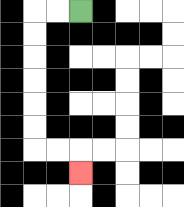{'start': '[3, 0]', 'end': '[3, 7]', 'path_directions': 'L,L,D,D,D,D,D,D,R,R,D', 'path_coordinates': '[[3, 0], [2, 0], [1, 0], [1, 1], [1, 2], [1, 3], [1, 4], [1, 5], [1, 6], [2, 6], [3, 6], [3, 7]]'}